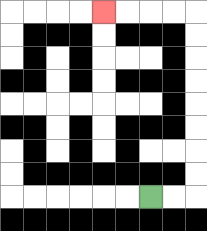{'start': '[6, 8]', 'end': '[4, 0]', 'path_directions': 'R,R,U,U,U,U,U,U,U,U,L,L,L,L', 'path_coordinates': '[[6, 8], [7, 8], [8, 8], [8, 7], [8, 6], [8, 5], [8, 4], [8, 3], [8, 2], [8, 1], [8, 0], [7, 0], [6, 0], [5, 0], [4, 0]]'}